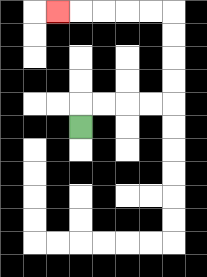{'start': '[3, 5]', 'end': '[2, 0]', 'path_directions': 'U,R,R,R,R,U,U,U,U,L,L,L,L,L', 'path_coordinates': '[[3, 5], [3, 4], [4, 4], [5, 4], [6, 4], [7, 4], [7, 3], [7, 2], [7, 1], [7, 0], [6, 0], [5, 0], [4, 0], [3, 0], [2, 0]]'}